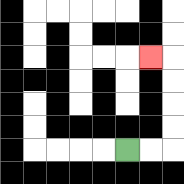{'start': '[5, 6]', 'end': '[6, 2]', 'path_directions': 'R,R,U,U,U,U,L', 'path_coordinates': '[[5, 6], [6, 6], [7, 6], [7, 5], [7, 4], [7, 3], [7, 2], [6, 2]]'}